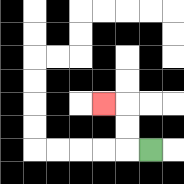{'start': '[6, 6]', 'end': '[4, 4]', 'path_directions': 'L,U,U,L', 'path_coordinates': '[[6, 6], [5, 6], [5, 5], [5, 4], [4, 4]]'}